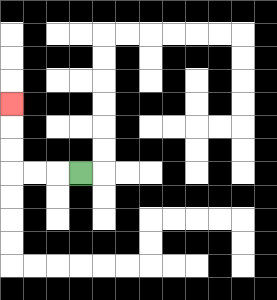{'start': '[3, 7]', 'end': '[0, 4]', 'path_directions': 'L,L,L,U,U,U', 'path_coordinates': '[[3, 7], [2, 7], [1, 7], [0, 7], [0, 6], [0, 5], [0, 4]]'}